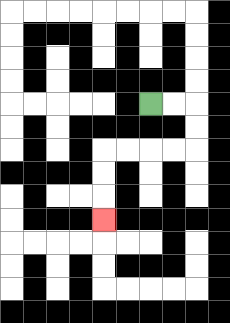{'start': '[6, 4]', 'end': '[4, 9]', 'path_directions': 'R,R,D,D,L,L,L,L,D,D,D', 'path_coordinates': '[[6, 4], [7, 4], [8, 4], [8, 5], [8, 6], [7, 6], [6, 6], [5, 6], [4, 6], [4, 7], [4, 8], [4, 9]]'}